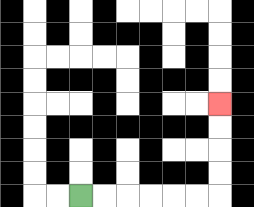{'start': '[3, 8]', 'end': '[9, 4]', 'path_directions': 'R,R,R,R,R,R,U,U,U,U', 'path_coordinates': '[[3, 8], [4, 8], [5, 8], [6, 8], [7, 8], [8, 8], [9, 8], [9, 7], [9, 6], [9, 5], [9, 4]]'}